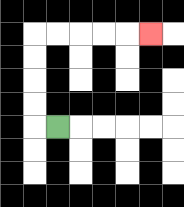{'start': '[2, 5]', 'end': '[6, 1]', 'path_directions': 'L,U,U,U,U,R,R,R,R,R', 'path_coordinates': '[[2, 5], [1, 5], [1, 4], [1, 3], [1, 2], [1, 1], [2, 1], [3, 1], [4, 1], [5, 1], [6, 1]]'}